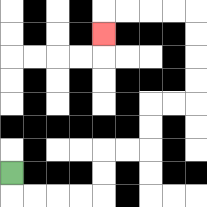{'start': '[0, 7]', 'end': '[4, 1]', 'path_directions': 'D,R,R,R,R,U,U,R,R,U,U,R,R,U,U,U,U,L,L,L,L,D', 'path_coordinates': '[[0, 7], [0, 8], [1, 8], [2, 8], [3, 8], [4, 8], [4, 7], [4, 6], [5, 6], [6, 6], [6, 5], [6, 4], [7, 4], [8, 4], [8, 3], [8, 2], [8, 1], [8, 0], [7, 0], [6, 0], [5, 0], [4, 0], [4, 1]]'}